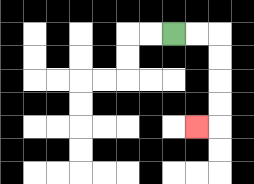{'start': '[7, 1]', 'end': '[8, 5]', 'path_directions': 'R,R,D,D,D,D,L', 'path_coordinates': '[[7, 1], [8, 1], [9, 1], [9, 2], [9, 3], [9, 4], [9, 5], [8, 5]]'}